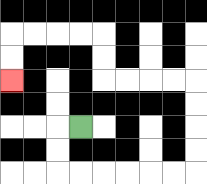{'start': '[3, 5]', 'end': '[0, 3]', 'path_directions': 'L,D,D,R,R,R,R,R,R,U,U,U,U,L,L,L,L,U,U,L,L,L,L,D,D', 'path_coordinates': '[[3, 5], [2, 5], [2, 6], [2, 7], [3, 7], [4, 7], [5, 7], [6, 7], [7, 7], [8, 7], [8, 6], [8, 5], [8, 4], [8, 3], [7, 3], [6, 3], [5, 3], [4, 3], [4, 2], [4, 1], [3, 1], [2, 1], [1, 1], [0, 1], [0, 2], [0, 3]]'}